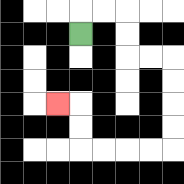{'start': '[3, 1]', 'end': '[2, 4]', 'path_directions': 'U,R,R,D,D,R,R,D,D,D,D,L,L,L,L,U,U,L', 'path_coordinates': '[[3, 1], [3, 0], [4, 0], [5, 0], [5, 1], [5, 2], [6, 2], [7, 2], [7, 3], [7, 4], [7, 5], [7, 6], [6, 6], [5, 6], [4, 6], [3, 6], [3, 5], [3, 4], [2, 4]]'}